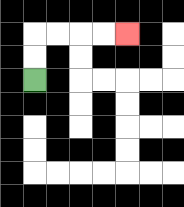{'start': '[1, 3]', 'end': '[5, 1]', 'path_directions': 'U,U,R,R,R,R', 'path_coordinates': '[[1, 3], [1, 2], [1, 1], [2, 1], [3, 1], [4, 1], [5, 1]]'}